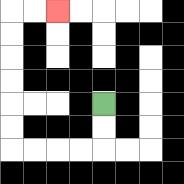{'start': '[4, 4]', 'end': '[2, 0]', 'path_directions': 'D,D,L,L,L,L,U,U,U,U,U,U,R,R', 'path_coordinates': '[[4, 4], [4, 5], [4, 6], [3, 6], [2, 6], [1, 6], [0, 6], [0, 5], [0, 4], [0, 3], [0, 2], [0, 1], [0, 0], [1, 0], [2, 0]]'}